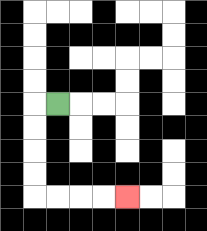{'start': '[2, 4]', 'end': '[5, 8]', 'path_directions': 'L,D,D,D,D,R,R,R,R', 'path_coordinates': '[[2, 4], [1, 4], [1, 5], [1, 6], [1, 7], [1, 8], [2, 8], [3, 8], [4, 8], [5, 8]]'}